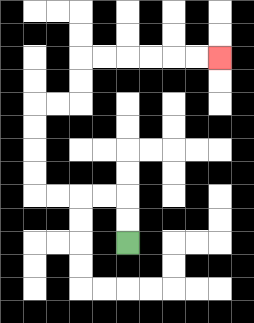{'start': '[5, 10]', 'end': '[9, 2]', 'path_directions': 'U,U,L,L,L,L,U,U,U,U,R,R,U,U,R,R,R,R,R,R', 'path_coordinates': '[[5, 10], [5, 9], [5, 8], [4, 8], [3, 8], [2, 8], [1, 8], [1, 7], [1, 6], [1, 5], [1, 4], [2, 4], [3, 4], [3, 3], [3, 2], [4, 2], [5, 2], [6, 2], [7, 2], [8, 2], [9, 2]]'}